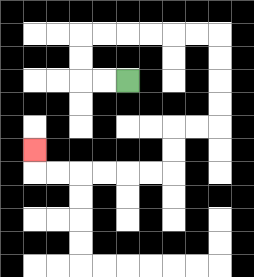{'start': '[5, 3]', 'end': '[1, 6]', 'path_directions': 'L,L,U,U,R,R,R,R,R,R,D,D,D,D,L,L,D,D,L,L,L,L,L,L,U', 'path_coordinates': '[[5, 3], [4, 3], [3, 3], [3, 2], [3, 1], [4, 1], [5, 1], [6, 1], [7, 1], [8, 1], [9, 1], [9, 2], [9, 3], [9, 4], [9, 5], [8, 5], [7, 5], [7, 6], [7, 7], [6, 7], [5, 7], [4, 7], [3, 7], [2, 7], [1, 7], [1, 6]]'}